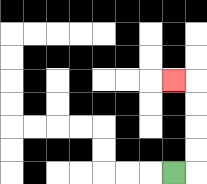{'start': '[7, 7]', 'end': '[7, 3]', 'path_directions': 'R,U,U,U,U,L', 'path_coordinates': '[[7, 7], [8, 7], [8, 6], [8, 5], [8, 4], [8, 3], [7, 3]]'}